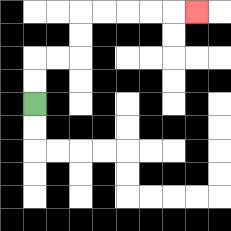{'start': '[1, 4]', 'end': '[8, 0]', 'path_directions': 'U,U,R,R,U,U,R,R,R,R,R', 'path_coordinates': '[[1, 4], [1, 3], [1, 2], [2, 2], [3, 2], [3, 1], [3, 0], [4, 0], [5, 0], [6, 0], [7, 0], [8, 0]]'}